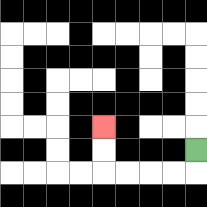{'start': '[8, 6]', 'end': '[4, 5]', 'path_directions': 'D,L,L,L,L,U,U', 'path_coordinates': '[[8, 6], [8, 7], [7, 7], [6, 7], [5, 7], [4, 7], [4, 6], [4, 5]]'}